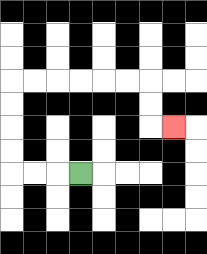{'start': '[3, 7]', 'end': '[7, 5]', 'path_directions': 'L,L,L,U,U,U,U,R,R,R,R,R,R,D,D,R', 'path_coordinates': '[[3, 7], [2, 7], [1, 7], [0, 7], [0, 6], [0, 5], [0, 4], [0, 3], [1, 3], [2, 3], [3, 3], [4, 3], [5, 3], [6, 3], [6, 4], [6, 5], [7, 5]]'}